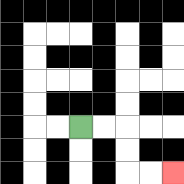{'start': '[3, 5]', 'end': '[7, 7]', 'path_directions': 'R,R,D,D,R,R', 'path_coordinates': '[[3, 5], [4, 5], [5, 5], [5, 6], [5, 7], [6, 7], [7, 7]]'}